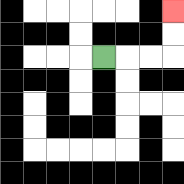{'start': '[4, 2]', 'end': '[7, 0]', 'path_directions': 'R,R,R,U,U', 'path_coordinates': '[[4, 2], [5, 2], [6, 2], [7, 2], [7, 1], [7, 0]]'}